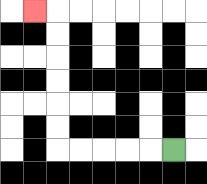{'start': '[7, 6]', 'end': '[1, 0]', 'path_directions': 'L,L,L,L,L,U,U,U,U,U,U,L', 'path_coordinates': '[[7, 6], [6, 6], [5, 6], [4, 6], [3, 6], [2, 6], [2, 5], [2, 4], [2, 3], [2, 2], [2, 1], [2, 0], [1, 0]]'}